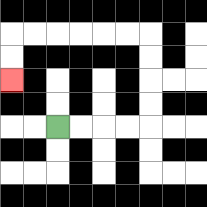{'start': '[2, 5]', 'end': '[0, 3]', 'path_directions': 'R,R,R,R,U,U,U,U,L,L,L,L,L,L,D,D', 'path_coordinates': '[[2, 5], [3, 5], [4, 5], [5, 5], [6, 5], [6, 4], [6, 3], [6, 2], [6, 1], [5, 1], [4, 1], [3, 1], [2, 1], [1, 1], [0, 1], [0, 2], [0, 3]]'}